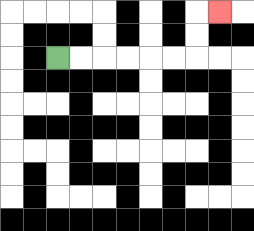{'start': '[2, 2]', 'end': '[9, 0]', 'path_directions': 'R,R,R,R,R,R,U,U,R', 'path_coordinates': '[[2, 2], [3, 2], [4, 2], [5, 2], [6, 2], [7, 2], [8, 2], [8, 1], [8, 0], [9, 0]]'}